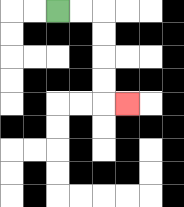{'start': '[2, 0]', 'end': '[5, 4]', 'path_directions': 'R,R,D,D,D,D,R', 'path_coordinates': '[[2, 0], [3, 0], [4, 0], [4, 1], [4, 2], [4, 3], [4, 4], [5, 4]]'}